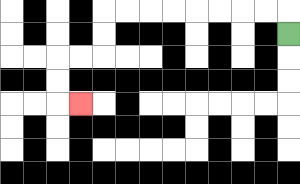{'start': '[12, 1]', 'end': '[3, 4]', 'path_directions': 'U,L,L,L,L,L,L,L,L,D,D,L,L,D,D,R', 'path_coordinates': '[[12, 1], [12, 0], [11, 0], [10, 0], [9, 0], [8, 0], [7, 0], [6, 0], [5, 0], [4, 0], [4, 1], [4, 2], [3, 2], [2, 2], [2, 3], [2, 4], [3, 4]]'}